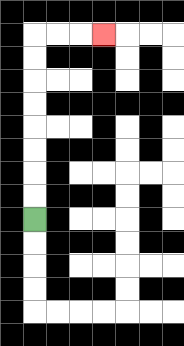{'start': '[1, 9]', 'end': '[4, 1]', 'path_directions': 'U,U,U,U,U,U,U,U,R,R,R', 'path_coordinates': '[[1, 9], [1, 8], [1, 7], [1, 6], [1, 5], [1, 4], [1, 3], [1, 2], [1, 1], [2, 1], [3, 1], [4, 1]]'}